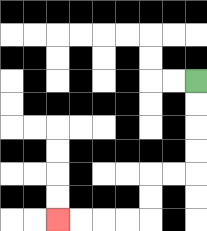{'start': '[8, 3]', 'end': '[2, 9]', 'path_directions': 'D,D,D,D,L,L,D,D,L,L,L,L', 'path_coordinates': '[[8, 3], [8, 4], [8, 5], [8, 6], [8, 7], [7, 7], [6, 7], [6, 8], [6, 9], [5, 9], [4, 9], [3, 9], [2, 9]]'}